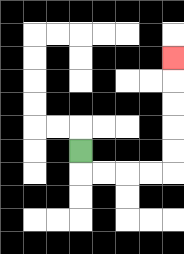{'start': '[3, 6]', 'end': '[7, 2]', 'path_directions': 'D,R,R,R,R,U,U,U,U,U', 'path_coordinates': '[[3, 6], [3, 7], [4, 7], [5, 7], [6, 7], [7, 7], [7, 6], [7, 5], [7, 4], [7, 3], [7, 2]]'}